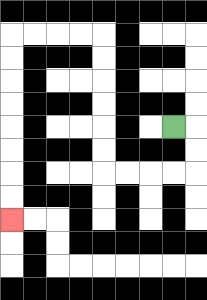{'start': '[7, 5]', 'end': '[0, 9]', 'path_directions': 'R,D,D,L,L,L,L,U,U,U,U,U,U,L,L,L,L,D,D,D,D,D,D,D,D', 'path_coordinates': '[[7, 5], [8, 5], [8, 6], [8, 7], [7, 7], [6, 7], [5, 7], [4, 7], [4, 6], [4, 5], [4, 4], [4, 3], [4, 2], [4, 1], [3, 1], [2, 1], [1, 1], [0, 1], [0, 2], [0, 3], [0, 4], [0, 5], [0, 6], [0, 7], [0, 8], [0, 9]]'}